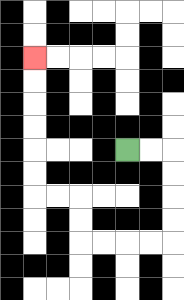{'start': '[5, 6]', 'end': '[1, 2]', 'path_directions': 'R,R,D,D,D,D,L,L,L,L,U,U,L,L,U,U,U,U,U,U', 'path_coordinates': '[[5, 6], [6, 6], [7, 6], [7, 7], [7, 8], [7, 9], [7, 10], [6, 10], [5, 10], [4, 10], [3, 10], [3, 9], [3, 8], [2, 8], [1, 8], [1, 7], [1, 6], [1, 5], [1, 4], [1, 3], [1, 2]]'}